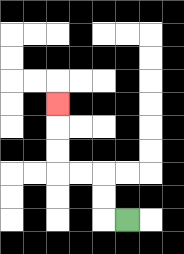{'start': '[5, 9]', 'end': '[2, 4]', 'path_directions': 'L,U,U,L,L,U,U,U', 'path_coordinates': '[[5, 9], [4, 9], [4, 8], [4, 7], [3, 7], [2, 7], [2, 6], [2, 5], [2, 4]]'}